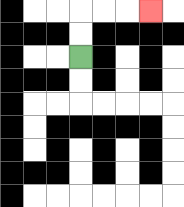{'start': '[3, 2]', 'end': '[6, 0]', 'path_directions': 'U,U,R,R,R', 'path_coordinates': '[[3, 2], [3, 1], [3, 0], [4, 0], [5, 0], [6, 0]]'}